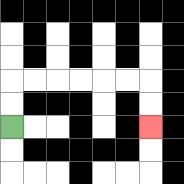{'start': '[0, 5]', 'end': '[6, 5]', 'path_directions': 'U,U,R,R,R,R,R,R,D,D', 'path_coordinates': '[[0, 5], [0, 4], [0, 3], [1, 3], [2, 3], [3, 3], [4, 3], [5, 3], [6, 3], [6, 4], [6, 5]]'}